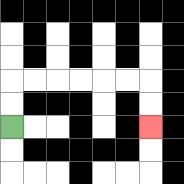{'start': '[0, 5]', 'end': '[6, 5]', 'path_directions': 'U,U,R,R,R,R,R,R,D,D', 'path_coordinates': '[[0, 5], [0, 4], [0, 3], [1, 3], [2, 3], [3, 3], [4, 3], [5, 3], [6, 3], [6, 4], [6, 5]]'}